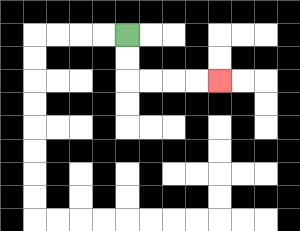{'start': '[5, 1]', 'end': '[9, 3]', 'path_directions': 'D,D,R,R,R,R', 'path_coordinates': '[[5, 1], [5, 2], [5, 3], [6, 3], [7, 3], [8, 3], [9, 3]]'}